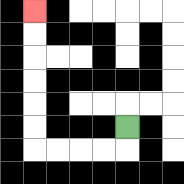{'start': '[5, 5]', 'end': '[1, 0]', 'path_directions': 'D,L,L,L,L,U,U,U,U,U,U', 'path_coordinates': '[[5, 5], [5, 6], [4, 6], [3, 6], [2, 6], [1, 6], [1, 5], [1, 4], [1, 3], [1, 2], [1, 1], [1, 0]]'}